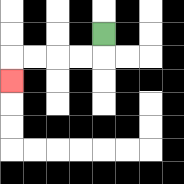{'start': '[4, 1]', 'end': '[0, 3]', 'path_directions': 'D,L,L,L,L,D', 'path_coordinates': '[[4, 1], [4, 2], [3, 2], [2, 2], [1, 2], [0, 2], [0, 3]]'}